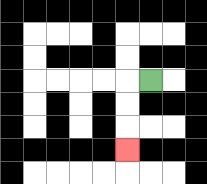{'start': '[6, 3]', 'end': '[5, 6]', 'path_directions': 'L,D,D,D', 'path_coordinates': '[[6, 3], [5, 3], [5, 4], [5, 5], [5, 6]]'}